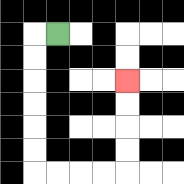{'start': '[2, 1]', 'end': '[5, 3]', 'path_directions': 'L,D,D,D,D,D,D,R,R,R,R,U,U,U,U', 'path_coordinates': '[[2, 1], [1, 1], [1, 2], [1, 3], [1, 4], [1, 5], [1, 6], [1, 7], [2, 7], [3, 7], [4, 7], [5, 7], [5, 6], [5, 5], [5, 4], [5, 3]]'}